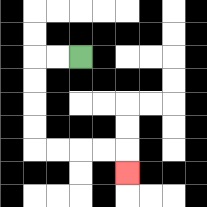{'start': '[3, 2]', 'end': '[5, 7]', 'path_directions': 'L,L,D,D,D,D,R,R,R,R,D', 'path_coordinates': '[[3, 2], [2, 2], [1, 2], [1, 3], [1, 4], [1, 5], [1, 6], [2, 6], [3, 6], [4, 6], [5, 6], [5, 7]]'}